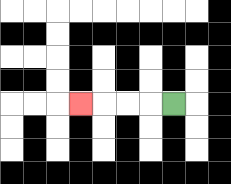{'start': '[7, 4]', 'end': '[3, 4]', 'path_directions': 'L,L,L,L', 'path_coordinates': '[[7, 4], [6, 4], [5, 4], [4, 4], [3, 4]]'}